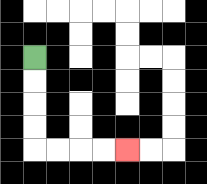{'start': '[1, 2]', 'end': '[5, 6]', 'path_directions': 'D,D,D,D,R,R,R,R', 'path_coordinates': '[[1, 2], [1, 3], [1, 4], [1, 5], [1, 6], [2, 6], [3, 6], [4, 6], [5, 6]]'}